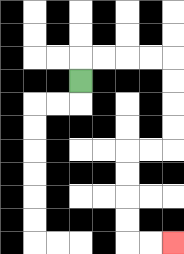{'start': '[3, 3]', 'end': '[7, 10]', 'path_directions': 'U,R,R,R,R,D,D,D,D,L,L,D,D,D,D,R,R', 'path_coordinates': '[[3, 3], [3, 2], [4, 2], [5, 2], [6, 2], [7, 2], [7, 3], [7, 4], [7, 5], [7, 6], [6, 6], [5, 6], [5, 7], [5, 8], [5, 9], [5, 10], [6, 10], [7, 10]]'}